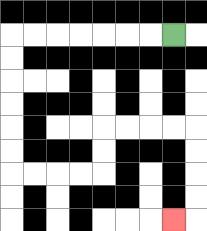{'start': '[7, 1]', 'end': '[7, 9]', 'path_directions': 'L,L,L,L,L,L,L,D,D,D,D,D,D,R,R,R,R,U,U,R,R,R,R,D,D,D,D,L', 'path_coordinates': '[[7, 1], [6, 1], [5, 1], [4, 1], [3, 1], [2, 1], [1, 1], [0, 1], [0, 2], [0, 3], [0, 4], [0, 5], [0, 6], [0, 7], [1, 7], [2, 7], [3, 7], [4, 7], [4, 6], [4, 5], [5, 5], [6, 5], [7, 5], [8, 5], [8, 6], [8, 7], [8, 8], [8, 9], [7, 9]]'}